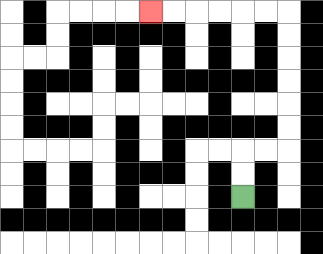{'start': '[10, 8]', 'end': '[6, 0]', 'path_directions': 'U,U,R,R,U,U,U,U,U,U,L,L,L,L,L,L', 'path_coordinates': '[[10, 8], [10, 7], [10, 6], [11, 6], [12, 6], [12, 5], [12, 4], [12, 3], [12, 2], [12, 1], [12, 0], [11, 0], [10, 0], [9, 0], [8, 0], [7, 0], [6, 0]]'}